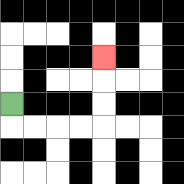{'start': '[0, 4]', 'end': '[4, 2]', 'path_directions': 'D,R,R,R,R,U,U,U', 'path_coordinates': '[[0, 4], [0, 5], [1, 5], [2, 5], [3, 5], [4, 5], [4, 4], [4, 3], [4, 2]]'}